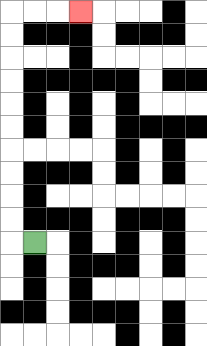{'start': '[1, 10]', 'end': '[3, 0]', 'path_directions': 'L,U,U,U,U,U,U,U,U,U,U,R,R,R', 'path_coordinates': '[[1, 10], [0, 10], [0, 9], [0, 8], [0, 7], [0, 6], [0, 5], [0, 4], [0, 3], [0, 2], [0, 1], [0, 0], [1, 0], [2, 0], [3, 0]]'}